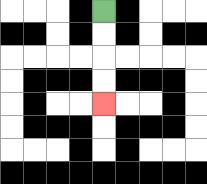{'start': '[4, 0]', 'end': '[4, 4]', 'path_directions': 'D,D,D,D', 'path_coordinates': '[[4, 0], [4, 1], [4, 2], [4, 3], [4, 4]]'}